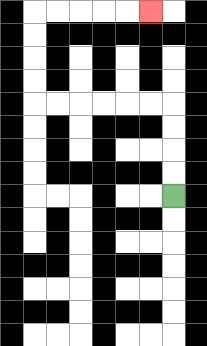{'start': '[7, 8]', 'end': '[6, 0]', 'path_directions': 'U,U,U,U,L,L,L,L,L,L,U,U,U,U,R,R,R,R,R', 'path_coordinates': '[[7, 8], [7, 7], [7, 6], [7, 5], [7, 4], [6, 4], [5, 4], [4, 4], [3, 4], [2, 4], [1, 4], [1, 3], [1, 2], [1, 1], [1, 0], [2, 0], [3, 0], [4, 0], [5, 0], [6, 0]]'}